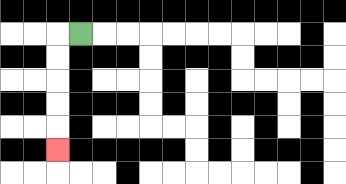{'start': '[3, 1]', 'end': '[2, 6]', 'path_directions': 'L,D,D,D,D,D', 'path_coordinates': '[[3, 1], [2, 1], [2, 2], [2, 3], [2, 4], [2, 5], [2, 6]]'}